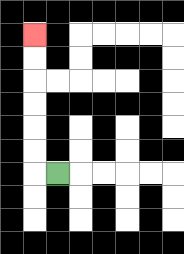{'start': '[2, 7]', 'end': '[1, 1]', 'path_directions': 'L,U,U,U,U,U,U', 'path_coordinates': '[[2, 7], [1, 7], [1, 6], [1, 5], [1, 4], [1, 3], [1, 2], [1, 1]]'}